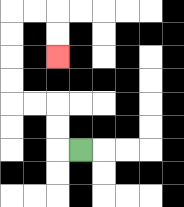{'start': '[3, 6]', 'end': '[2, 2]', 'path_directions': 'L,U,U,L,L,U,U,U,U,R,R,D,D', 'path_coordinates': '[[3, 6], [2, 6], [2, 5], [2, 4], [1, 4], [0, 4], [0, 3], [0, 2], [0, 1], [0, 0], [1, 0], [2, 0], [2, 1], [2, 2]]'}